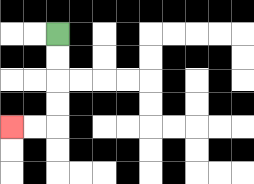{'start': '[2, 1]', 'end': '[0, 5]', 'path_directions': 'D,D,D,D,L,L', 'path_coordinates': '[[2, 1], [2, 2], [2, 3], [2, 4], [2, 5], [1, 5], [0, 5]]'}